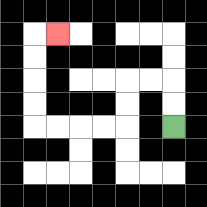{'start': '[7, 5]', 'end': '[2, 1]', 'path_directions': 'U,U,L,L,D,D,L,L,L,L,U,U,U,U,R', 'path_coordinates': '[[7, 5], [7, 4], [7, 3], [6, 3], [5, 3], [5, 4], [5, 5], [4, 5], [3, 5], [2, 5], [1, 5], [1, 4], [1, 3], [1, 2], [1, 1], [2, 1]]'}